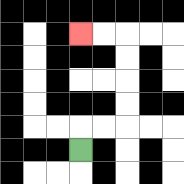{'start': '[3, 6]', 'end': '[3, 1]', 'path_directions': 'U,R,R,U,U,U,U,L,L', 'path_coordinates': '[[3, 6], [3, 5], [4, 5], [5, 5], [5, 4], [5, 3], [5, 2], [5, 1], [4, 1], [3, 1]]'}